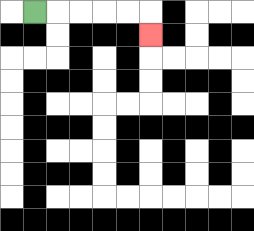{'start': '[1, 0]', 'end': '[6, 1]', 'path_directions': 'R,R,R,R,R,D', 'path_coordinates': '[[1, 0], [2, 0], [3, 0], [4, 0], [5, 0], [6, 0], [6, 1]]'}